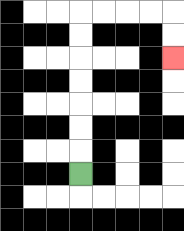{'start': '[3, 7]', 'end': '[7, 2]', 'path_directions': 'U,U,U,U,U,U,U,R,R,R,R,D,D', 'path_coordinates': '[[3, 7], [3, 6], [3, 5], [3, 4], [3, 3], [3, 2], [3, 1], [3, 0], [4, 0], [5, 0], [6, 0], [7, 0], [7, 1], [7, 2]]'}